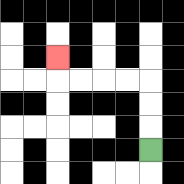{'start': '[6, 6]', 'end': '[2, 2]', 'path_directions': 'U,U,U,L,L,L,L,U', 'path_coordinates': '[[6, 6], [6, 5], [6, 4], [6, 3], [5, 3], [4, 3], [3, 3], [2, 3], [2, 2]]'}